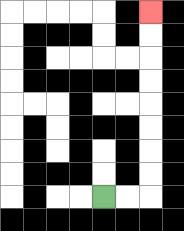{'start': '[4, 8]', 'end': '[6, 0]', 'path_directions': 'R,R,U,U,U,U,U,U,U,U', 'path_coordinates': '[[4, 8], [5, 8], [6, 8], [6, 7], [6, 6], [6, 5], [6, 4], [6, 3], [6, 2], [6, 1], [6, 0]]'}